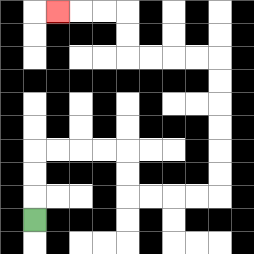{'start': '[1, 9]', 'end': '[2, 0]', 'path_directions': 'U,U,U,R,R,R,R,D,D,R,R,R,R,U,U,U,U,U,U,L,L,L,L,U,U,L,L,L', 'path_coordinates': '[[1, 9], [1, 8], [1, 7], [1, 6], [2, 6], [3, 6], [4, 6], [5, 6], [5, 7], [5, 8], [6, 8], [7, 8], [8, 8], [9, 8], [9, 7], [9, 6], [9, 5], [9, 4], [9, 3], [9, 2], [8, 2], [7, 2], [6, 2], [5, 2], [5, 1], [5, 0], [4, 0], [3, 0], [2, 0]]'}